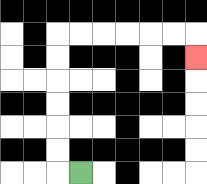{'start': '[3, 7]', 'end': '[8, 2]', 'path_directions': 'L,U,U,U,U,U,U,R,R,R,R,R,R,D', 'path_coordinates': '[[3, 7], [2, 7], [2, 6], [2, 5], [2, 4], [2, 3], [2, 2], [2, 1], [3, 1], [4, 1], [5, 1], [6, 1], [7, 1], [8, 1], [8, 2]]'}